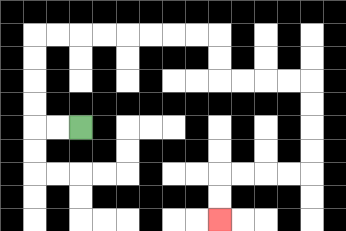{'start': '[3, 5]', 'end': '[9, 9]', 'path_directions': 'L,L,U,U,U,U,R,R,R,R,R,R,R,R,D,D,R,R,R,R,D,D,D,D,L,L,L,L,D,D', 'path_coordinates': '[[3, 5], [2, 5], [1, 5], [1, 4], [1, 3], [1, 2], [1, 1], [2, 1], [3, 1], [4, 1], [5, 1], [6, 1], [7, 1], [8, 1], [9, 1], [9, 2], [9, 3], [10, 3], [11, 3], [12, 3], [13, 3], [13, 4], [13, 5], [13, 6], [13, 7], [12, 7], [11, 7], [10, 7], [9, 7], [9, 8], [9, 9]]'}